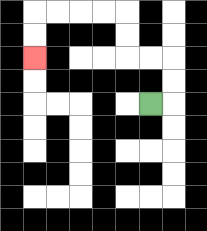{'start': '[6, 4]', 'end': '[1, 2]', 'path_directions': 'R,U,U,L,L,U,U,L,L,L,L,D,D', 'path_coordinates': '[[6, 4], [7, 4], [7, 3], [7, 2], [6, 2], [5, 2], [5, 1], [5, 0], [4, 0], [3, 0], [2, 0], [1, 0], [1, 1], [1, 2]]'}